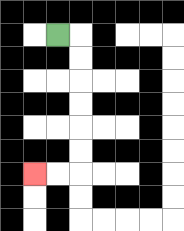{'start': '[2, 1]', 'end': '[1, 7]', 'path_directions': 'R,D,D,D,D,D,D,L,L', 'path_coordinates': '[[2, 1], [3, 1], [3, 2], [3, 3], [3, 4], [3, 5], [3, 6], [3, 7], [2, 7], [1, 7]]'}